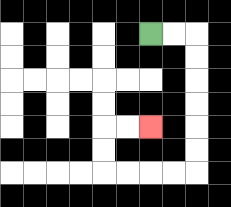{'start': '[6, 1]', 'end': '[6, 5]', 'path_directions': 'R,R,D,D,D,D,D,D,L,L,L,L,U,U,R,R', 'path_coordinates': '[[6, 1], [7, 1], [8, 1], [8, 2], [8, 3], [8, 4], [8, 5], [8, 6], [8, 7], [7, 7], [6, 7], [5, 7], [4, 7], [4, 6], [4, 5], [5, 5], [6, 5]]'}